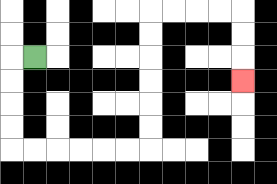{'start': '[1, 2]', 'end': '[10, 3]', 'path_directions': 'L,D,D,D,D,R,R,R,R,R,R,U,U,U,U,U,U,R,R,R,R,D,D,D', 'path_coordinates': '[[1, 2], [0, 2], [0, 3], [0, 4], [0, 5], [0, 6], [1, 6], [2, 6], [3, 6], [4, 6], [5, 6], [6, 6], [6, 5], [6, 4], [6, 3], [6, 2], [6, 1], [6, 0], [7, 0], [8, 0], [9, 0], [10, 0], [10, 1], [10, 2], [10, 3]]'}